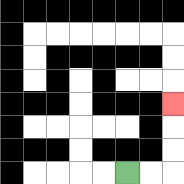{'start': '[5, 7]', 'end': '[7, 4]', 'path_directions': 'R,R,U,U,U', 'path_coordinates': '[[5, 7], [6, 7], [7, 7], [7, 6], [7, 5], [7, 4]]'}